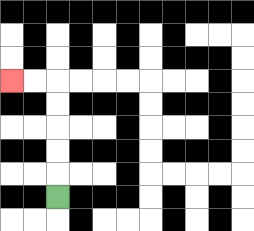{'start': '[2, 8]', 'end': '[0, 3]', 'path_directions': 'U,U,U,U,U,L,L', 'path_coordinates': '[[2, 8], [2, 7], [2, 6], [2, 5], [2, 4], [2, 3], [1, 3], [0, 3]]'}